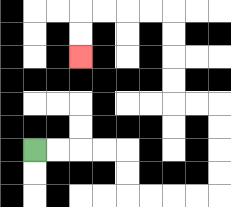{'start': '[1, 6]', 'end': '[3, 2]', 'path_directions': 'R,R,R,R,D,D,R,R,R,R,U,U,U,U,L,L,U,U,U,U,L,L,L,L,D,D', 'path_coordinates': '[[1, 6], [2, 6], [3, 6], [4, 6], [5, 6], [5, 7], [5, 8], [6, 8], [7, 8], [8, 8], [9, 8], [9, 7], [9, 6], [9, 5], [9, 4], [8, 4], [7, 4], [7, 3], [7, 2], [7, 1], [7, 0], [6, 0], [5, 0], [4, 0], [3, 0], [3, 1], [3, 2]]'}